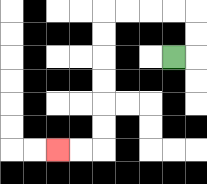{'start': '[7, 2]', 'end': '[2, 6]', 'path_directions': 'R,U,U,L,L,L,L,D,D,D,D,D,D,L,L', 'path_coordinates': '[[7, 2], [8, 2], [8, 1], [8, 0], [7, 0], [6, 0], [5, 0], [4, 0], [4, 1], [4, 2], [4, 3], [4, 4], [4, 5], [4, 6], [3, 6], [2, 6]]'}